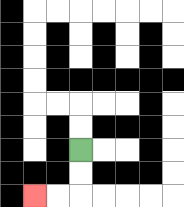{'start': '[3, 6]', 'end': '[1, 8]', 'path_directions': 'D,D,L,L', 'path_coordinates': '[[3, 6], [3, 7], [3, 8], [2, 8], [1, 8]]'}